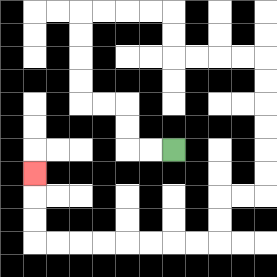{'start': '[7, 6]', 'end': '[1, 7]', 'path_directions': 'L,L,U,U,L,L,U,U,U,U,R,R,R,R,D,D,R,R,R,R,D,D,D,D,D,D,L,L,D,D,L,L,L,L,L,L,L,L,U,U,U', 'path_coordinates': '[[7, 6], [6, 6], [5, 6], [5, 5], [5, 4], [4, 4], [3, 4], [3, 3], [3, 2], [3, 1], [3, 0], [4, 0], [5, 0], [6, 0], [7, 0], [7, 1], [7, 2], [8, 2], [9, 2], [10, 2], [11, 2], [11, 3], [11, 4], [11, 5], [11, 6], [11, 7], [11, 8], [10, 8], [9, 8], [9, 9], [9, 10], [8, 10], [7, 10], [6, 10], [5, 10], [4, 10], [3, 10], [2, 10], [1, 10], [1, 9], [1, 8], [1, 7]]'}